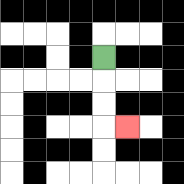{'start': '[4, 2]', 'end': '[5, 5]', 'path_directions': 'D,D,D,R', 'path_coordinates': '[[4, 2], [4, 3], [4, 4], [4, 5], [5, 5]]'}